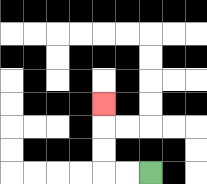{'start': '[6, 7]', 'end': '[4, 4]', 'path_directions': 'L,L,U,U,U', 'path_coordinates': '[[6, 7], [5, 7], [4, 7], [4, 6], [4, 5], [4, 4]]'}